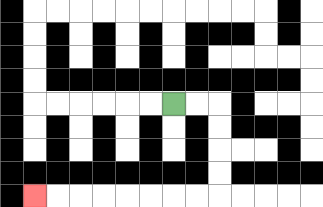{'start': '[7, 4]', 'end': '[1, 8]', 'path_directions': 'R,R,D,D,D,D,L,L,L,L,L,L,L,L', 'path_coordinates': '[[7, 4], [8, 4], [9, 4], [9, 5], [9, 6], [9, 7], [9, 8], [8, 8], [7, 8], [6, 8], [5, 8], [4, 8], [3, 8], [2, 8], [1, 8]]'}